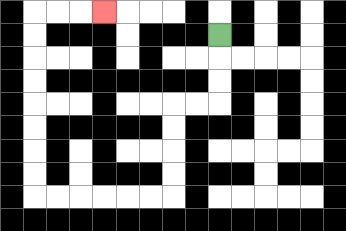{'start': '[9, 1]', 'end': '[4, 0]', 'path_directions': 'D,D,D,L,L,D,D,D,D,L,L,L,L,L,L,U,U,U,U,U,U,U,U,R,R,R', 'path_coordinates': '[[9, 1], [9, 2], [9, 3], [9, 4], [8, 4], [7, 4], [7, 5], [7, 6], [7, 7], [7, 8], [6, 8], [5, 8], [4, 8], [3, 8], [2, 8], [1, 8], [1, 7], [1, 6], [1, 5], [1, 4], [1, 3], [1, 2], [1, 1], [1, 0], [2, 0], [3, 0], [4, 0]]'}